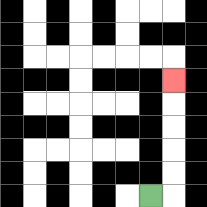{'start': '[6, 8]', 'end': '[7, 3]', 'path_directions': 'R,U,U,U,U,U', 'path_coordinates': '[[6, 8], [7, 8], [7, 7], [7, 6], [7, 5], [7, 4], [7, 3]]'}